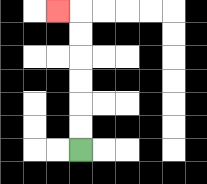{'start': '[3, 6]', 'end': '[2, 0]', 'path_directions': 'U,U,U,U,U,U,L', 'path_coordinates': '[[3, 6], [3, 5], [3, 4], [3, 3], [3, 2], [3, 1], [3, 0], [2, 0]]'}